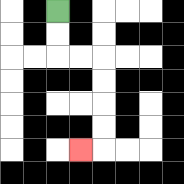{'start': '[2, 0]', 'end': '[3, 6]', 'path_directions': 'D,D,R,R,D,D,D,D,L', 'path_coordinates': '[[2, 0], [2, 1], [2, 2], [3, 2], [4, 2], [4, 3], [4, 4], [4, 5], [4, 6], [3, 6]]'}